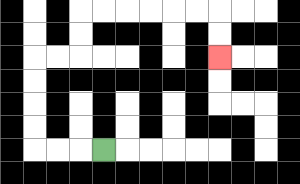{'start': '[4, 6]', 'end': '[9, 2]', 'path_directions': 'L,L,L,U,U,U,U,R,R,U,U,R,R,R,R,R,R,D,D', 'path_coordinates': '[[4, 6], [3, 6], [2, 6], [1, 6], [1, 5], [1, 4], [1, 3], [1, 2], [2, 2], [3, 2], [3, 1], [3, 0], [4, 0], [5, 0], [6, 0], [7, 0], [8, 0], [9, 0], [9, 1], [9, 2]]'}